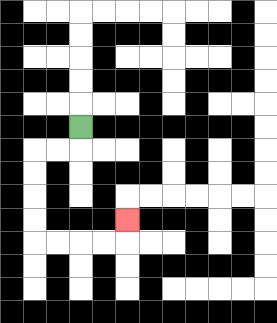{'start': '[3, 5]', 'end': '[5, 9]', 'path_directions': 'D,L,L,D,D,D,D,R,R,R,R,U', 'path_coordinates': '[[3, 5], [3, 6], [2, 6], [1, 6], [1, 7], [1, 8], [1, 9], [1, 10], [2, 10], [3, 10], [4, 10], [5, 10], [5, 9]]'}